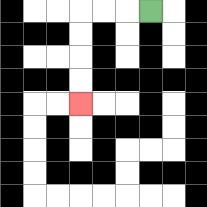{'start': '[6, 0]', 'end': '[3, 4]', 'path_directions': 'L,L,L,D,D,D,D', 'path_coordinates': '[[6, 0], [5, 0], [4, 0], [3, 0], [3, 1], [3, 2], [3, 3], [3, 4]]'}